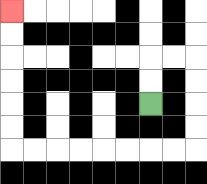{'start': '[6, 4]', 'end': '[0, 0]', 'path_directions': 'U,U,R,R,D,D,D,D,L,L,L,L,L,L,L,L,U,U,U,U,U,U', 'path_coordinates': '[[6, 4], [6, 3], [6, 2], [7, 2], [8, 2], [8, 3], [8, 4], [8, 5], [8, 6], [7, 6], [6, 6], [5, 6], [4, 6], [3, 6], [2, 6], [1, 6], [0, 6], [0, 5], [0, 4], [0, 3], [0, 2], [0, 1], [0, 0]]'}